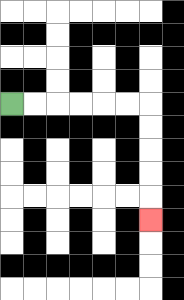{'start': '[0, 4]', 'end': '[6, 9]', 'path_directions': 'R,R,R,R,R,R,D,D,D,D,D', 'path_coordinates': '[[0, 4], [1, 4], [2, 4], [3, 4], [4, 4], [5, 4], [6, 4], [6, 5], [6, 6], [6, 7], [6, 8], [6, 9]]'}